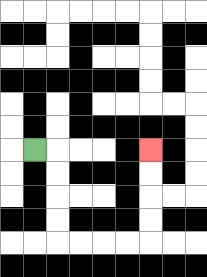{'start': '[1, 6]', 'end': '[6, 6]', 'path_directions': 'R,D,D,D,D,R,R,R,R,U,U,U,U', 'path_coordinates': '[[1, 6], [2, 6], [2, 7], [2, 8], [2, 9], [2, 10], [3, 10], [4, 10], [5, 10], [6, 10], [6, 9], [6, 8], [6, 7], [6, 6]]'}